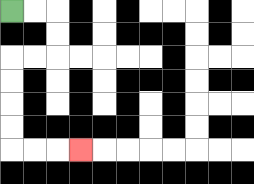{'start': '[0, 0]', 'end': '[3, 6]', 'path_directions': 'R,R,D,D,L,L,D,D,D,D,R,R,R', 'path_coordinates': '[[0, 0], [1, 0], [2, 0], [2, 1], [2, 2], [1, 2], [0, 2], [0, 3], [0, 4], [0, 5], [0, 6], [1, 6], [2, 6], [3, 6]]'}